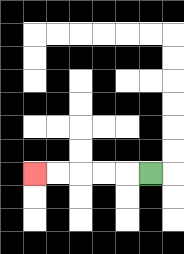{'start': '[6, 7]', 'end': '[1, 7]', 'path_directions': 'L,L,L,L,L', 'path_coordinates': '[[6, 7], [5, 7], [4, 7], [3, 7], [2, 7], [1, 7]]'}